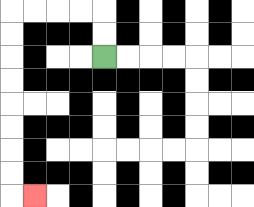{'start': '[4, 2]', 'end': '[1, 8]', 'path_directions': 'U,U,L,L,L,L,D,D,D,D,D,D,D,D,R', 'path_coordinates': '[[4, 2], [4, 1], [4, 0], [3, 0], [2, 0], [1, 0], [0, 0], [0, 1], [0, 2], [0, 3], [0, 4], [0, 5], [0, 6], [0, 7], [0, 8], [1, 8]]'}